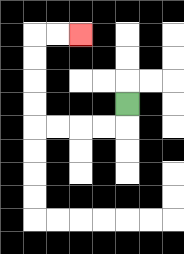{'start': '[5, 4]', 'end': '[3, 1]', 'path_directions': 'D,L,L,L,L,U,U,U,U,R,R', 'path_coordinates': '[[5, 4], [5, 5], [4, 5], [3, 5], [2, 5], [1, 5], [1, 4], [1, 3], [1, 2], [1, 1], [2, 1], [3, 1]]'}